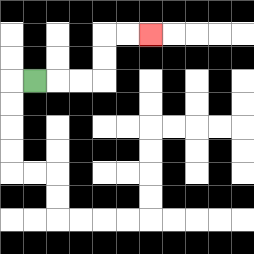{'start': '[1, 3]', 'end': '[6, 1]', 'path_directions': 'R,R,R,U,U,R,R', 'path_coordinates': '[[1, 3], [2, 3], [3, 3], [4, 3], [4, 2], [4, 1], [5, 1], [6, 1]]'}